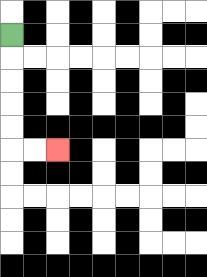{'start': '[0, 1]', 'end': '[2, 6]', 'path_directions': 'D,D,D,D,D,R,R', 'path_coordinates': '[[0, 1], [0, 2], [0, 3], [0, 4], [0, 5], [0, 6], [1, 6], [2, 6]]'}